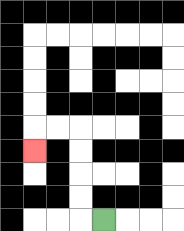{'start': '[4, 9]', 'end': '[1, 6]', 'path_directions': 'L,U,U,U,U,L,L,D', 'path_coordinates': '[[4, 9], [3, 9], [3, 8], [3, 7], [3, 6], [3, 5], [2, 5], [1, 5], [1, 6]]'}